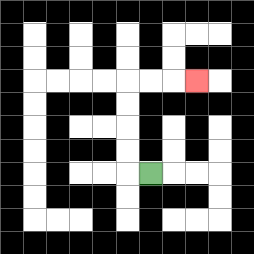{'start': '[6, 7]', 'end': '[8, 3]', 'path_directions': 'L,U,U,U,U,R,R,R', 'path_coordinates': '[[6, 7], [5, 7], [5, 6], [5, 5], [5, 4], [5, 3], [6, 3], [7, 3], [8, 3]]'}